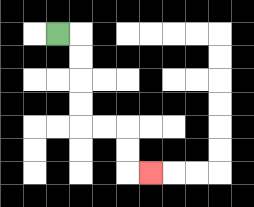{'start': '[2, 1]', 'end': '[6, 7]', 'path_directions': 'R,D,D,D,D,R,R,D,D,R', 'path_coordinates': '[[2, 1], [3, 1], [3, 2], [3, 3], [3, 4], [3, 5], [4, 5], [5, 5], [5, 6], [5, 7], [6, 7]]'}